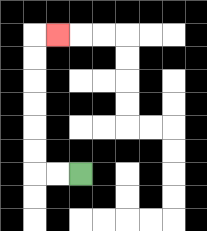{'start': '[3, 7]', 'end': '[2, 1]', 'path_directions': 'L,L,U,U,U,U,U,U,R', 'path_coordinates': '[[3, 7], [2, 7], [1, 7], [1, 6], [1, 5], [1, 4], [1, 3], [1, 2], [1, 1], [2, 1]]'}